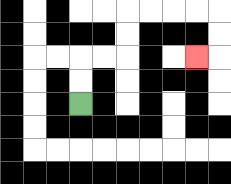{'start': '[3, 4]', 'end': '[8, 2]', 'path_directions': 'U,U,R,R,U,U,R,R,R,R,D,D,L', 'path_coordinates': '[[3, 4], [3, 3], [3, 2], [4, 2], [5, 2], [5, 1], [5, 0], [6, 0], [7, 0], [8, 0], [9, 0], [9, 1], [9, 2], [8, 2]]'}